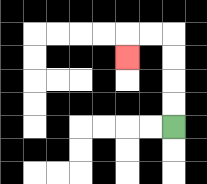{'start': '[7, 5]', 'end': '[5, 2]', 'path_directions': 'U,U,U,U,L,L,D', 'path_coordinates': '[[7, 5], [7, 4], [7, 3], [7, 2], [7, 1], [6, 1], [5, 1], [5, 2]]'}